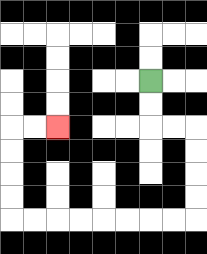{'start': '[6, 3]', 'end': '[2, 5]', 'path_directions': 'D,D,R,R,D,D,D,D,L,L,L,L,L,L,L,L,U,U,U,U,R,R', 'path_coordinates': '[[6, 3], [6, 4], [6, 5], [7, 5], [8, 5], [8, 6], [8, 7], [8, 8], [8, 9], [7, 9], [6, 9], [5, 9], [4, 9], [3, 9], [2, 9], [1, 9], [0, 9], [0, 8], [0, 7], [0, 6], [0, 5], [1, 5], [2, 5]]'}